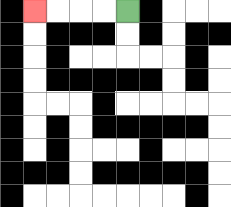{'start': '[5, 0]', 'end': '[1, 0]', 'path_directions': 'L,L,L,L', 'path_coordinates': '[[5, 0], [4, 0], [3, 0], [2, 0], [1, 0]]'}